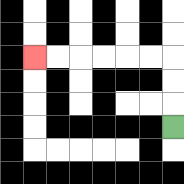{'start': '[7, 5]', 'end': '[1, 2]', 'path_directions': 'U,U,U,L,L,L,L,L,L', 'path_coordinates': '[[7, 5], [7, 4], [7, 3], [7, 2], [6, 2], [5, 2], [4, 2], [3, 2], [2, 2], [1, 2]]'}